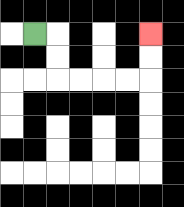{'start': '[1, 1]', 'end': '[6, 1]', 'path_directions': 'R,D,D,R,R,R,R,U,U', 'path_coordinates': '[[1, 1], [2, 1], [2, 2], [2, 3], [3, 3], [4, 3], [5, 3], [6, 3], [6, 2], [6, 1]]'}